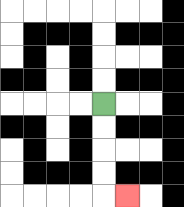{'start': '[4, 4]', 'end': '[5, 8]', 'path_directions': 'D,D,D,D,R', 'path_coordinates': '[[4, 4], [4, 5], [4, 6], [4, 7], [4, 8], [5, 8]]'}